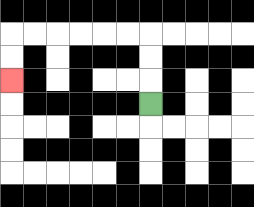{'start': '[6, 4]', 'end': '[0, 3]', 'path_directions': 'U,U,U,L,L,L,L,L,L,D,D', 'path_coordinates': '[[6, 4], [6, 3], [6, 2], [6, 1], [5, 1], [4, 1], [3, 1], [2, 1], [1, 1], [0, 1], [0, 2], [0, 3]]'}